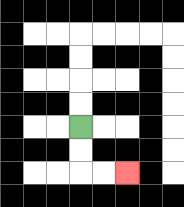{'start': '[3, 5]', 'end': '[5, 7]', 'path_directions': 'D,D,R,R', 'path_coordinates': '[[3, 5], [3, 6], [3, 7], [4, 7], [5, 7]]'}